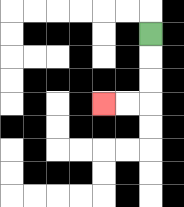{'start': '[6, 1]', 'end': '[4, 4]', 'path_directions': 'D,D,D,L,L', 'path_coordinates': '[[6, 1], [6, 2], [6, 3], [6, 4], [5, 4], [4, 4]]'}